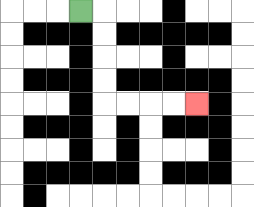{'start': '[3, 0]', 'end': '[8, 4]', 'path_directions': 'R,D,D,D,D,R,R,R,R', 'path_coordinates': '[[3, 0], [4, 0], [4, 1], [4, 2], [4, 3], [4, 4], [5, 4], [6, 4], [7, 4], [8, 4]]'}